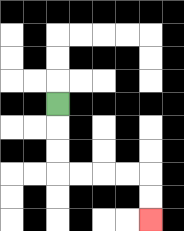{'start': '[2, 4]', 'end': '[6, 9]', 'path_directions': 'D,D,D,R,R,R,R,D,D', 'path_coordinates': '[[2, 4], [2, 5], [2, 6], [2, 7], [3, 7], [4, 7], [5, 7], [6, 7], [6, 8], [6, 9]]'}